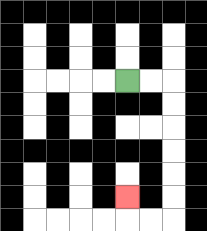{'start': '[5, 3]', 'end': '[5, 8]', 'path_directions': 'R,R,D,D,D,D,D,D,L,L,U', 'path_coordinates': '[[5, 3], [6, 3], [7, 3], [7, 4], [7, 5], [7, 6], [7, 7], [7, 8], [7, 9], [6, 9], [5, 9], [5, 8]]'}